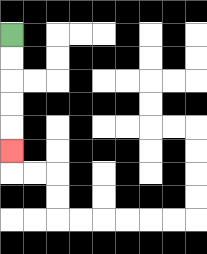{'start': '[0, 1]', 'end': '[0, 6]', 'path_directions': 'D,D,D,D,D', 'path_coordinates': '[[0, 1], [0, 2], [0, 3], [0, 4], [0, 5], [0, 6]]'}